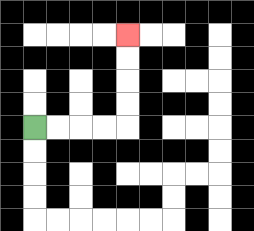{'start': '[1, 5]', 'end': '[5, 1]', 'path_directions': 'R,R,R,R,U,U,U,U', 'path_coordinates': '[[1, 5], [2, 5], [3, 5], [4, 5], [5, 5], [5, 4], [5, 3], [5, 2], [5, 1]]'}